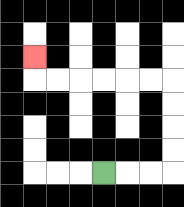{'start': '[4, 7]', 'end': '[1, 2]', 'path_directions': 'R,R,R,U,U,U,U,L,L,L,L,L,L,U', 'path_coordinates': '[[4, 7], [5, 7], [6, 7], [7, 7], [7, 6], [7, 5], [7, 4], [7, 3], [6, 3], [5, 3], [4, 3], [3, 3], [2, 3], [1, 3], [1, 2]]'}